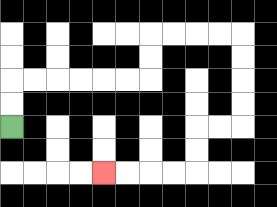{'start': '[0, 5]', 'end': '[4, 7]', 'path_directions': 'U,U,R,R,R,R,R,R,U,U,R,R,R,R,D,D,D,D,L,L,D,D,L,L,L,L', 'path_coordinates': '[[0, 5], [0, 4], [0, 3], [1, 3], [2, 3], [3, 3], [4, 3], [5, 3], [6, 3], [6, 2], [6, 1], [7, 1], [8, 1], [9, 1], [10, 1], [10, 2], [10, 3], [10, 4], [10, 5], [9, 5], [8, 5], [8, 6], [8, 7], [7, 7], [6, 7], [5, 7], [4, 7]]'}